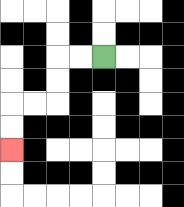{'start': '[4, 2]', 'end': '[0, 6]', 'path_directions': 'L,L,D,D,L,L,D,D', 'path_coordinates': '[[4, 2], [3, 2], [2, 2], [2, 3], [2, 4], [1, 4], [0, 4], [0, 5], [0, 6]]'}